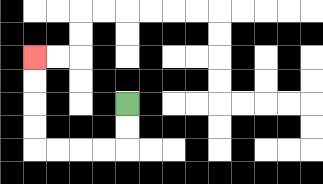{'start': '[5, 4]', 'end': '[1, 2]', 'path_directions': 'D,D,L,L,L,L,U,U,U,U', 'path_coordinates': '[[5, 4], [5, 5], [5, 6], [4, 6], [3, 6], [2, 6], [1, 6], [1, 5], [1, 4], [1, 3], [1, 2]]'}